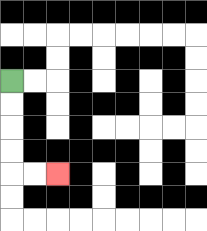{'start': '[0, 3]', 'end': '[2, 7]', 'path_directions': 'D,D,D,D,R,R', 'path_coordinates': '[[0, 3], [0, 4], [0, 5], [0, 6], [0, 7], [1, 7], [2, 7]]'}